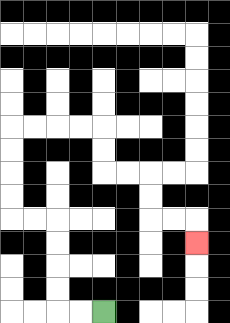{'start': '[4, 13]', 'end': '[8, 10]', 'path_directions': 'L,L,U,U,U,U,L,L,U,U,U,U,R,R,R,R,D,D,R,R,D,D,R,R,D', 'path_coordinates': '[[4, 13], [3, 13], [2, 13], [2, 12], [2, 11], [2, 10], [2, 9], [1, 9], [0, 9], [0, 8], [0, 7], [0, 6], [0, 5], [1, 5], [2, 5], [3, 5], [4, 5], [4, 6], [4, 7], [5, 7], [6, 7], [6, 8], [6, 9], [7, 9], [8, 9], [8, 10]]'}